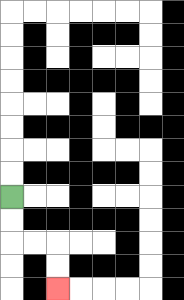{'start': '[0, 8]', 'end': '[2, 12]', 'path_directions': 'D,D,R,R,D,D', 'path_coordinates': '[[0, 8], [0, 9], [0, 10], [1, 10], [2, 10], [2, 11], [2, 12]]'}